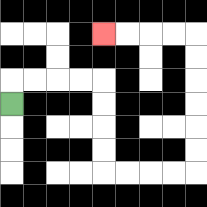{'start': '[0, 4]', 'end': '[4, 1]', 'path_directions': 'U,R,R,R,R,D,D,D,D,R,R,R,R,U,U,U,U,U,U,L,L,L,L', 'path_coordinates': '[[0, 4], [0, 3], [1, 3], [2, 3], [3, 3], [4, 3], [4, 4], [4, 5], [4, 6], [4, 7], [5, 7], [6, 7], [7, 7], [8, 7], [8, 6], [8, 5], [8, 4], [8, 3], [8, 2], [8, 1], [7, 1], [6, 1], [5, 1], [4, 1]]'}